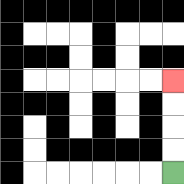{'start': '[7, 7]', 'end': '[7, 3]', 'path_directions': 'U,U,U,U', 'path_coordinates': '[[7, 7], [7, 6], [7, 5], [7, 4], [7, 3]]'}